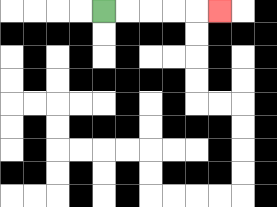{'start': '[4, 0]', 'end': '[9, 0]', 'path_directions': 'R,R,R,R,R', 'path_coordinates': '[[4, 0], [5, 0], [6, 0], [7, 0], [8, 0], [9, 0]]'}